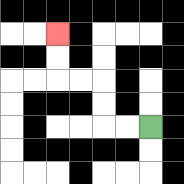{'start': '[6, 5]', 'end': '[2, 1]', 'path_directions': 'L,L,U,U,L,L,U,U', 'path_coordinates': '[[6, 5], [5, 5], [4, 5], [4, 4], [4, 3], [3, 3], [2, 3], [2, 2], [2, 1]]'}